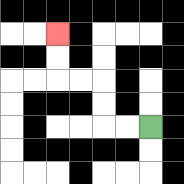{'start': '[6, 5]', 'end': '[2, 1]', 'path_directions': 'L,L,U,U,L,L,U,U', 'path_coordinates': '[[6, 5], [5, 5], [4, 5], [4, 4], [4, 3], [3, 3], [2, 3], [2, 2], [2, 1]]'}